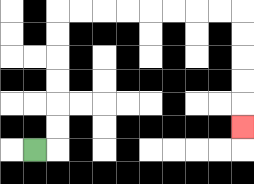{'start': '[1, 6]', 'end': '[10, 5]', 'path_directions': 'R,U,U,U,U,U,U,R,R,R,R,R,R,R,R,D,D,D,D,D', 'path_coordinates': '[[1, 6], [2, 6], [2, 5], [2, 4], [2, 3], [2, 2], [2, 1], [2, 0], [3, 0], [4, 0], [5, 0], [6, 0], [7, 0], [8, 0], [9, 0], [10, 0], [10, 1], [10, 2], [10, 3], [10, 4], [10, 5]]'}